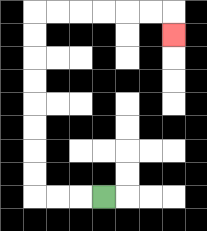{'start': '[4, 8]', 'end': '[7, 1]', 'path_directions': 'L,L,L,U,U,U,U,U,U,U,U,R,R,R,R,R,R,D', 'path_coordinates': '[[4, 8], [3, 8], [2, 8], [1, 8], [1, 7], [1, 6], [1, 5], [1, 4], [1, 3], [1, 2], [1, 1], [1, 0], [2, 0], [3, 0], [4, 0], [5, 0], [6, 0], [7, 0], [7, 1]]'}